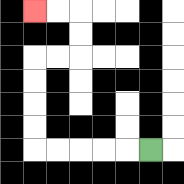{'start': '[6, 6]', 'end': '[1, 0]', 'path_directions': 'L,L,L,L,L,U,U,U,U,R,R,U,U,L,L', 'path_coordinates': '[[6, 6], [5, 6], [4, 6], [3, 6], [2, 6], [1, 6], [1, 5], [1, 4], [1, 3], [1, 2], [2, 2], [3, 2], [3, 1], [3, 0], [2, 0], [1, 0]]'}